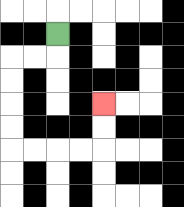{'start': '[2, 1]', 'end': '[4, 4]', 'path_directions': 'D,L,L,D,D,D,D,R,R,R,R,U,U', 'path_coordinates': '[[2, 1], [2, 2], [1, 2], [0, 2], [0, 3], [0, 4], [0, 5], [0, 6], [1, 6], [2, 6], [3, 6], [4, 6], [4, 5], [4, 4]]'}